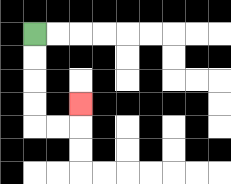{'start': '[1, 1]', 'end': '[3, 4]', 'path_directions': 'D,D,D,D,R,R,U', 'path_coordinates': '[[1, 1], [1, 2], [1, 3], [1, 4], [1, 5], [2, 5], [3, 5], [3, 4]]'}